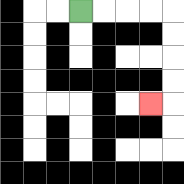{'start': '[3, 0]', 'end': '[6, 4]', 'path_directions': 'R,R,R,R,D,D,D,D,L', 'path_coordinates': '[[3, 0], [4, 0], [5, 0], [6, 0], [7, 0], [7, 1], [7, 2], [7, 3], [7, 4], [6, 4]]'}